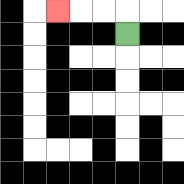{'start': '[5, 1]', 'end': '[2, 0]', 'path_directions': 'U,L,L,L', 'path_coordinates': '[[5, 1], [5, 0], [4, 0], [3, 0], [2, 0]]'}